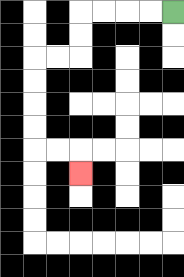{'start': '[7, 0]', 'end': '[3, 7]', 'path_directions': 'L,L,L,L,D,D,L,L,D,D,D,D,R,R,D', 'path_coordinates': '[[7, 0], [6, 0], [5, 0], [4, 0], [3, 0], [3, 1], [3, 2], [2, 2], [1, 2], [1, 3], [1, 4], [1, 5], [1, 6], [2, 6], [3, 6], [3, 7]]'}